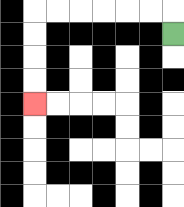{'start': '[7, 1]', 'end': '[1, 4]', 'path_directions': 'U,L,L,L,L,L,L,D,D,D,D', 'path_coordinates': '[[7, 1], [7, 0], [6, 0], [5, 0], [4, 0], [3, 0], [2, 0], [1, 0], [1, 1], [1, 2], [1, 3], [1, 4]]'}